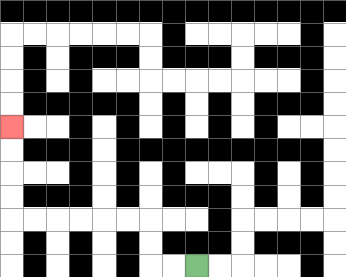{'start': '[8, 11]', 'end': '[0, 5]', 'path_directions': 'L,L,U,U,L,L,L,L,L,L,U,U,U,U', 'path_coordinates': '[[8, 11], [7, 11], [6, 11], [6, 10], [6, 9], [5, 9], [4, 9], [3, 9], [2, 9], [1, 9], [0, 9], [0, 8], [0, 7], [0, 6], [0, 5]]'}